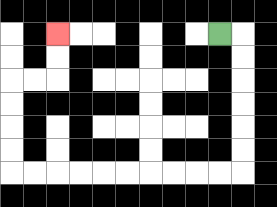{'start': '[9, 1]', 'end': '[2, 1]', 'path_directions': 'R,D,D,D,D,D,D,L,L,L,L,L,L,L,L,L,L,U,U,U,U,R,R,U,U', 'path_coordinates': '[[9, 1], [10, 1], [10, 2], [10, 3], [10, 4], [10, 5], [10, 6], [10, 7], [9, 7], [8, 7], [7, 7], [6, 7], [5, 7], [4, 7], [3, 7], [2, 7], [1, 7], [0, 7], [0, 6], [0, 5], [0, 4], [0, 3], [1, 3], [2, 3], [2, 2], [2, 1]]'}